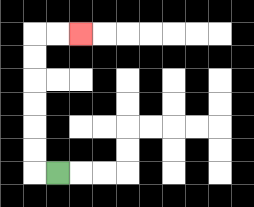{'start': '[2, 7]', 'end': '[3, 1]', 'path_directions': 'L,U,U,U,U,U,U,R,R', 'path_coordinates': '[[2, 7], [1, 7], [1, 6], [1, 5], [1, 4], [1, 3], [1, 2], [1, 1], [2, 1], [3, 1]]'}